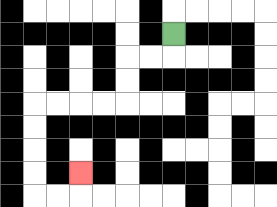{'start': '[7, 1]', 'end': '[3, 7]', 'path_directions': 'D,L,L,D,D,L,L,L,L,D,D,D,D,R,R,U', 'path_coordinates': '[[7, 1], [7, 2], [6, 2], [5, 2], [5, 3], [5, 4], [4, 4], [3, 4], [2, 4], [1, 4], [1, 5], [1, 6], [1, 7], [1, 8], [2, 8], [3, 8], [3, 7]]'}